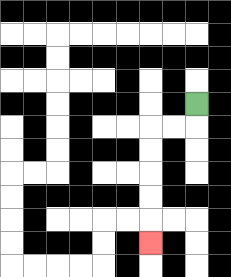{'start': '[8, 4]', 'end': '[6, 10]', 'path_directions': 'D,L,L,D,D,D,D,D', 'path_coordinates': '[[8, 4], [8, 5], [7, 5], [6, 5], [6, 6], [6, 7], [6, 8], [6, 9], [6, 10]]'}